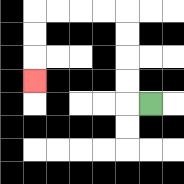{'start': '[6, 4]', 'end': '[1, 3]', 'path_directions': 'L,U,U,U,U,L,L,L,L,D,D,D', 'path_coordinates': '[[6, 4], [5, 4], [5, 3], [5, 2], [5, 1], [5, 0], [4, 0], [3, 0], [2, 0], [1, 0], [1, 1], [1, 2], [1, 3]]'}